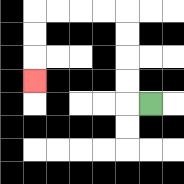{'start': '[6, 4]', 'end': '[1, 3]', 'path_directions': 'L,U,U,U,U,L,L,L,L,D,D,D', 'path_coordinates': '[[6, 4], [5, 4], [5, 3], [5, 2], [5, 1], [5, 0], [4, 0], [3, 0], [2, 0], [1, 0], [1, 1], [1, 2], [1, 3]]'}